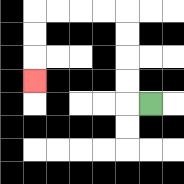{'start': '[6, 4]', 'end': '[1, 3]', 'path_directions': 'L,U,U,U,U,L,L,L,L,D,D,D', 'path_coordinates': '[[6, 4], [5, 4], [5, 3], [5, 2], [5, 1], [5, 0], [4, 0], [3, 0], [2, 0], [1, 0], [1, 1], [1, 2], [1, 3]]'}